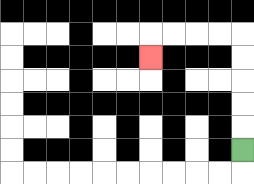{'start': '[10, 6]', 'end': '[6, 2]', 'path_directions': 'U,U,U,U,U,L,L,L,L,D', 'path_coordinates': '[[10, 6], [10, 5], [10, 4], [10, 3], [10, 2], [10, 1], [9, 1], [8, 1], [7, 1], [6, 1], [6, 2]]'}